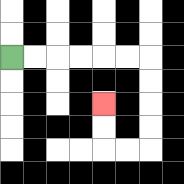{'start': '[0, 2]', 'end': '[4, 4]', 'path_directions': 'R,R,R,R,R,R,D,D,D,D,L,L,U,U', 'path_coordinates': '[[0, 2], [1, 2], [2, 2], [3, 2], [4, 2], [5, 2], [6, 2], [6, 3], [6, 4], [6, 5], [6, 6], [5, 6], [4, 6], [4, 5], [4, 4]]'}